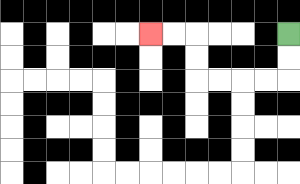{'start': '[12, 1]', 'end': '[6, 1]', 'path_directions': 'D,D,L,L,L,L,U,U,L,L', 'path_coordinates': '[[12, 1], [12, 2], [12, 3], [11, 3], [10, 3], [9, 3], [8, 3], [8, 2], [8, 1], [7, 1], [6, 1]]'}